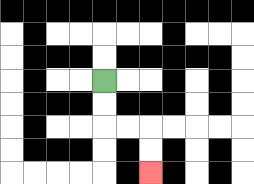{'start': '[4, 3]', 'end': '[6, 7]', 'path_directions': 'D,D,R,R,D,D', 'path_coordinates': '[[4, 3], [4, 4], [4, 5], [5, 5], [6, 5], [6, 6], [6, 7]]'}